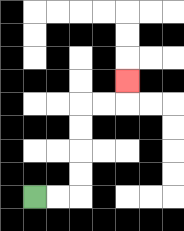{'start': '[1, 8]', 'end': '[5, 3]', 'path_directions': 'R,R,U,U,U,U,R,R,U', 'path_coordinates': '[[1, 8], [2, 8], [3, 8], [3, 7], [3, 6], [3, 5], [3, 4], [4, 4], [5, 4], [5, 3]]'}